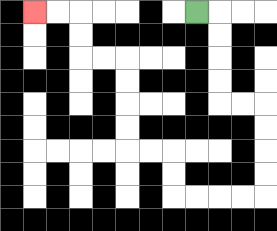{'start': '[8, 0]', 'end': '[1, 0]', 'path_directions': 'R,D,D,D,D,R,R,D,D,D,D,L,L,L,L,U,U,L,L,U,U,U,U,L,L,U,U,L,L', 'path_coordinates': '[[8, 0], [9, 0], [9, 1], [9, 2], [9, 3], [9, 4], [10, 4], [11, 4], [11, 5], [11, 6], [11, 7], [11, 8], [10, 8], [9, 8], [8, 8], [7, 8], [7, 7], [7, 6], [6, 6], [5, 6], [5, 5], [5, 4], [5, 3], [5, 2], [4, 2], [3, 2], [3, 1], [3, 0], [2, 0], [1, 0]]'}